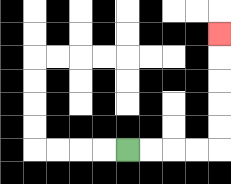{'start': '[5, 6]', 'end': '[9, 1]', 'path_directions': 'R,R,R,R,U,U,U,U,U', 'path_coordinates': '[[5, 6], [6, 6], [7, 6], [8, 6], [9, 6], [9, 5], [9, 4], [9, 3], [9, 2], [9, 1]]'}